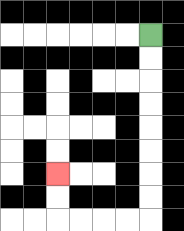{'start': '[6, 1]', 'end': '[2, 7]', 'path_directions': 'D,D,D,D,D,D,D,D,L,L,L,L,U,U', 'path_coordinates': '[[6, 1], [6, 2], [6, 3], [6, 4], [6, 5], [6, 6], [6, 7], [6, 8], [6, 9], [5, 9], [4, 9], [3, 9], [2, 9], [2, 8], [2, 7]]'}